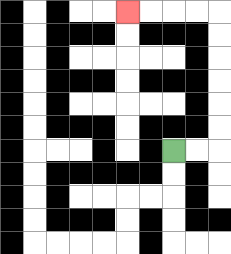{'start': '[7, 6]', 'end': '[5, 0]', 'path_directions': 'R,R,U,U,U,U,U,U,L,L,L,L', 'path_coordinates': '[[7, 6], [8, 6], [9, 6], [9, 5], [9, 4], [9, 3], [9, 2], [9, 1], [9, 0], [8, 0], [7, 0], [6, 0], [5, 0]]'}